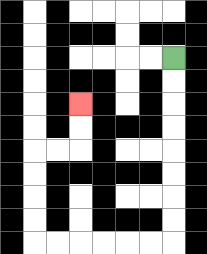{'start': '[7, 2]', 'end': '[3, 4]', 'path_directions': 'D,D,D,D,D,D,D,D,L,L,L,L,L,L,U,U,U,U,R,R,U,U', 'path_coordinates': '[[7, 2], [7, 3], [7, 4], [7, 5], [7, 6], [7, 7], [7, 8], [7, 9], [7, 10], [6, 10], [5, 10], [4, 10], [3, 10], [2, 10], [1, 10], [1, 9], [1, 8], [1, 7], [1, 6], [2, 6], [3, 6], [3, 5], [3, 4]]'}